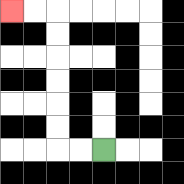{'start': '[4, 6]', 'end': '[0, 0]', 'path_directions': 'L,L,U,U,U,U,U,U,L,L', 'path_coordinates': '[[4, 6], [3, 6], [2, 6], [2, 5], [2, 4], [2, 3], [2, 2], [2, 1], [2, 0], [1, 0], [0, 0]]'}